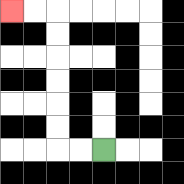{'start': '[4, 6]', 'end': '[0, 0]', 'path_directions': 'L,L,U,U,U,U,U,U,L,L', 'path_coordinates': '[[4, 6], [3, 6], [2, 6], [2, 5], [2, 4], [2, 3], [2, 2], [2, 1], [2, 0], [1, 0], [0, 0]]'}